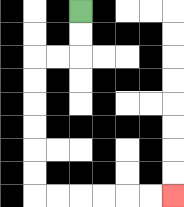{'start': '[3, 0]', 'end': '[7, 8]', 'path_directions': 'D,D,L,L,D,D,D,D,D,D,R,R,R,R,R,R', 'path_coordinates': '[[3, 0], [3, 1], [3, 2], [2, 2], [1, 2], [1, 3], [1, 4], [1, 5], [1, 6], [1, 7], [1, 8], [2, 8], [3, 8], [4, 8], [5, 8], [6, 8], [7, 8]]'}